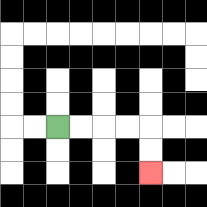{'start': '[2, 5]', 'end': '[6, 7]', 'path_directions': 'R,R,R,R,D,D', 'path_coordinates': '[[2, 5], [3, 5], [4, 5], [5, 5], [6, 5], [6, 6], [6, 7]]'}